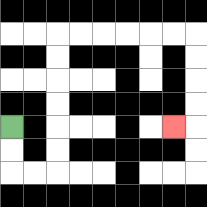{'start': '[0, 5]', 'end': '[7, 5]', 'path_directions': 'D,D,R,R,U,U,U,U,U,U,R,R,R,R,R,R,D,D,D,D,L', 'path_coordinates': '[[0, 5], [0, 6], [0, 7], [1, 7], [2, 7], [2, 6], [2, 5], [2, 4], [2, 3], [2, 2], [2, 1], [3, 1], [4, 1], [5, 1], [6, 1], [7, 1], [8, 1], [8, 2], [8, 3], [8, 4], [8, 5], [7, 5]]'}